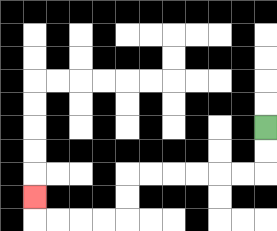{'start': '[11, 5]', 'end': '[1, 8]', 'path_directions': 'D,D,L,L,L,L,L,L,D,D,L,L,L,L,U', 'path_coordinates': '[[11, 5], [11, 6], [11, 7], [10, 7], [9, 7], [8, 7], [7, 7], [6, 7], [5, 7], [5, 8], [5, 9], [4, 9], [3, 9], [2, 9], [1, 9], [1, 8]]'}